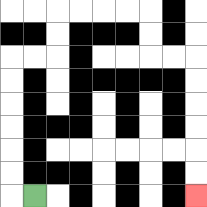{'start': '[1, 8]', 'end': '[8, 8]', 'path_directions': 'L,U,U,U,U,U,U,R,R,U,U,R,R,R,R,D,D,R,R,D,D,D,D,D,D', 'path_coordinates': '[[1, 8], [0, 8], [0, 7], [0, 6], [0, 5], [0, 4], [0, 3], [0, 2], [1, 2], [2, 2], [2, 1], [2, 0], [3, 0], [4, 0], [5, 0], [6, 0], [6, 1], [6, 2], [7, 2], [8, 2], [8, 3], [8, 4], [8, 5], [8, 6], [8, 7], [8, 8]]'}